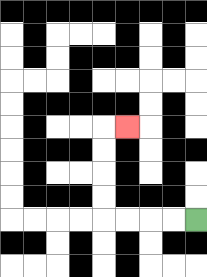{'start': '[8, 9]', 'end': '[5, 5]', 'path_directions': 'L,L,L,L,U,U,U,U,R', 'path_coordinates': '[[8, 9], [7, 9], [6, 9], [5, 9], [4, 9], [4, 8], [4, 7], [4, 6], [4, 5], [5, 5]]'}